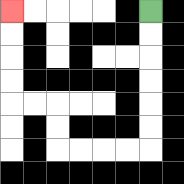{'start': '[6, 0]', 'end': '[0, 0]', 'path_directions': 'D,D,D,D,D,D,L,L,L,L,U,U,L,L,U,U,U,U', 'path_coordinates': '[[6, 0], [6, 1], [6, 2], [6, 3], [6, 4], [6, 5], [6, 6], [5, 6], [4, 6], [3, 6], [2, 6], [2, 5], [2, 4], [1, 4], [0, 4], [0, 3], [0, 2], [0, 1], [0, 0]]'}